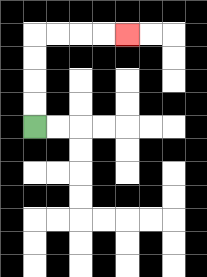{'start': '[1, 5]', 'end': '[5, 1]', 'path_directions': 'U,U,U,U,R,R,R,R', 'path_coordinates': '[[1, 5], [1, 4], [1, 3], [1, 2], [1, 1], [2, 1], [3, 1], [4, 1], [5, 1]]'}